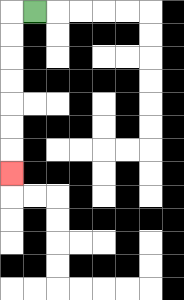{'start': '[1, 0]', 'end': '[0, 7]', 'path_directions': 'L,D,D,D,D,D,D,D', 'path_coordinates': '[[1, 0], [0, 0], [0, 1], [0, 2], [0, 3], [0, 4], [0, 5], [0, 6], [0, 7]]'}